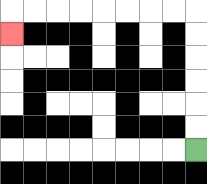{'start': '[8, 6]', 'end': '[0, 1]', 'path_directions': 'U,U,U,U,U,U,L,L,L,L,L,L,L,L,D', 'path_coordinates': '[[8, 6], [8, 5], [8, 4], [8, 3], [8, 2], [8, 1], [8, 0], [7, 0], [6, 0], [5, 0], [4, 0], [3, 0], [2, 0], [1, 0], [0, 0], [0, 1]]'}